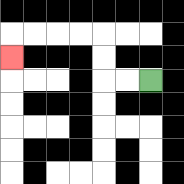{'start': '[6, 3]', 'end': '[0, 2]', 'path_directions': 'L,L,U,U,L,L,L,L,D', 'path_coordinates': '[[6, 3], [5, 3], [4, 3], [4, 2], [4, 1], [3, 1], [2, 1], [1, 1], [0, 1], [0, 2]]'}